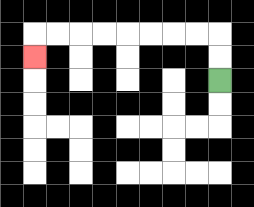{'start': '[9, 3]', 'end': '[1, 2]', 'path_directions': 'U,U,L,L,L,L,L,L,L,L,D', 'path_coordinates': '[[9, 3], [9, 2], [9, 1], [8, 1], [7, 1], [6, 1], [5, 1], [4, 1], [3, 1], [2, 1], [1, 1], [1, 2]]'}